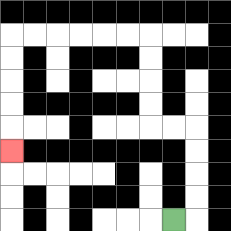{'start': '[7, 9]', 'end': '[0, 6]', 'path_directions': 'R,U,U,U,U,L,L,U,U,U,U,L,L,L,L,L,L,D,D,D,D,D', 'path_coordinates': '[[7, 9], [8, 9], [8, 8], [8, 7], [8, 6], [8, 5], [7, 5], [6, 5], [6, 4], [6, 3], [6, 2], [6, 1], [5, 1], [4, 1], [3, 1], [2, 1], [1, 1], [0, 1], [0, 2], [0, 3], [0, 4], [0, 5], [0, 6]]'}